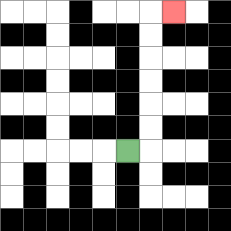{'start': '[5, 6]', 'end': '[7, 0]', 'path_directions': 'R,U,U,U,U,U,U,R', 'path_coordinates': '[[5, 6], [6, 6], [6, 5], [6, 4], [6, 3], [6, 2], [6, 1], [6, 0], [7, 0]]'}